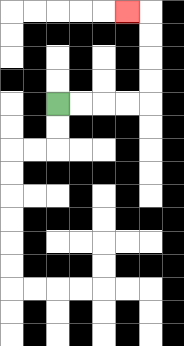{'start': '[2, 4]', 'end': '[5, 0]', 'path_directions': 'R,R,R,R,U,U,U,U,L', 'path_coordinates': '[[2, 4], [3, 4], [4, 4], [5, 4], [6, 4], [6, 3], [6, 2], [6, 1], [6, 0], [5, 0]]'}